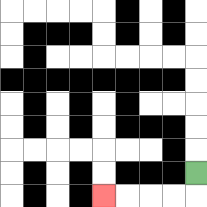{'start': '[8, 7]', 'end': '[4, 8]', 'path_directions': 'D,L,L,L,L', 'path_coordinates': '[[8, 7], [8, 8], [7, 8], [6, 8], [5, 8], [4, 8]]'}